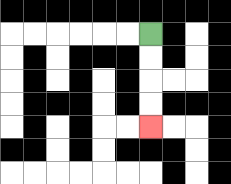{'start': '[6, 1]', 'end': '[6, 5]', 'path_directions': 'D,D,D,D', 'path_coordinates': '[[6, 1], [6, 2], [6, 3], [6, 4], [6, 5]]'}